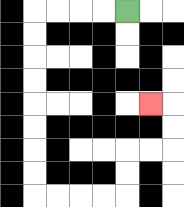{'start': '[5, 0]', 'end': '[6, 4]', 'path_directions': 'L,L,L,L,D,D,D,D,D,D,D,D,R,R,R,R,U,U,R,R,U,U,L', 'path_coordinates': '[[5, 0], [4, 0], [3, 0], [2, 0], [1, 0], [1, 1], [1, 2], [1, 3], [1, 4], [1, 5], [1, 6], [1, 7], [1, 8], [2, 8], [3, 8], [4, 8], [5, 8], [5, 7], [5, 6], [6, 6], [7, 6], [7, 5], [7, 4], [6, 4]]'}